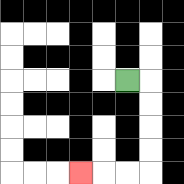{'start': '[5, 3]', 'end': '[3, 7]', 'path_directions': 'R,D,D,D,D,L,L,L', 'path_coordinates': '[[5, 3], [6, 3], [6, 4], [6, 5], [6, 6], [6, 7], [5, 7], [4, 7], [3, 7]]'}